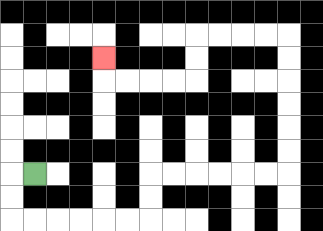{'start': '[1, 7]', 'end': '[4, 2]', 'path_directions': 'L,D,D,R,R,R,R,R,R,U,U,R,R,R,R,R,R,U,U,U,U,U,U,L,L,L,L,D,D,L,L,L,L,U', 'path_coordinates': '[[1, 7], [0, 7], [0, 8], [0, 9], [1, 9], [2, 9], [3, 9], [4, 9], [5, 9], [6, 9], [6, 8], [6, 7], [7, 7], [8, 7], [9, 7], [10, 7], [11, 7], [12, 7], [12, 6], [12, 5], [12, 4], [12, 3], [12, 2], [12, 1], [11, 1], [10, 1], [9, 1], [8, 1], [8, 2], [8, 3], [7, 3], [6, 3], [5, 3], [4, 3], [4, 2]]'}